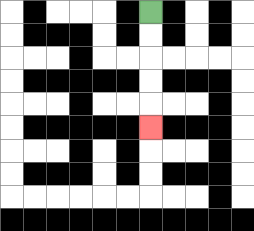{'start': '[6, 0]', 'end': '[6, 5]', 'path_directions': 'D,D,D,D,D', 'path_coordinates': '[[6, 0], [6, 1], [6, 2], [6, 3], [6, 4], [6, 5]]'}